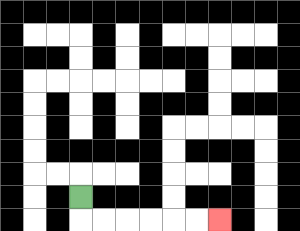{'start': '[3, 8]', 'end': '[9, 9]', 'path_directions': 'D,R,R,R,R,R,R', 'path_coordinates': '[[3, 8], [3, 9], [4, 9], [5, 9], [6, 9], [7, 9], [8, 9], [9, 9]]'}